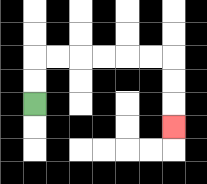{'start': '[1, 4]', 'end': '[7, 5]', 'path_directions': 'U,U,R,R,R,R,R,R,D,D,D', 'path_coordinates': '[[1, 4], [1, 3], [1, 2], [2, 2], [3, 2], [4, 2], [5, 2], [6, 2], [7, 2], [7, 3], [7, 4], [7, 5]]'}